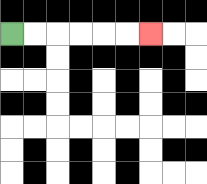{'start': '[0, 1]', 'end': '[6, 1]', 'path_directions': 'R,R,R,R,R,R', 'path_coordinates': '[[0, 1], [1, 1], [2, 1], [3, 1], [4, 1], [5, 1], [6, 1]]'}